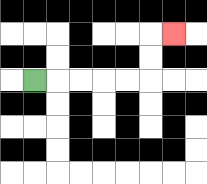{'start': '[1, 3]', 'end': '[7, 1]', 'path_directions': 'R,R,R,R,R,U,U,R', 'path_coordinates': '[[1, 3], [2, 3], [3, 3], [4, 3], [5, 3], [6, 3], [6, 2], [6, 1], [7, 1]]'}